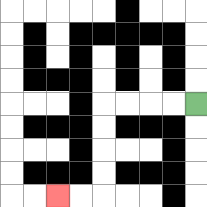{'start': '[8, 4]', 'end': '[2, 8]', 'path_directions': 'L,L,L,L,D,D,D,D,L,L', 'path_coordinates': '[[8, 4], [7, 4], [6, 4], [5, 4], [4, 4], [4, 5], [4, 6], [4, 7], [4, 8], [3, 8], [2, 8]]'}